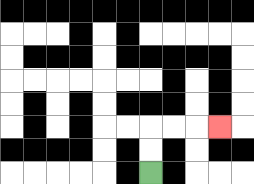{'start': '[6, 7]', 'end': '[9, 5]', 'path_directions': 'U,U,R,R,R', 'path_coordinates': '[[6, 7], [6, 6], [6, 5], [7, 5], [8, 5], [9, 5]]'}